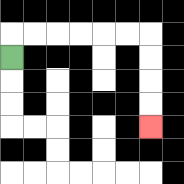{'start': '[0, 2]', 'end': '[6, 5]', 'path_directions': 'U,R,R,R,R,R,R,D,D,D,D', 'path_coordinates': '[[0, 2], [0, 1], [1, 1], [2, 1], [3, 1], [4, 1], [5, 1], [6, 1], [6, 2], [6, 3], [6, 4], [6, 5]]'}